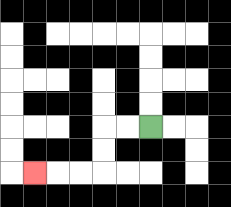{'start': '[6, 5]', 'end': '[1, 7]', 'path_directions': 'L,L,D,D,L,L,L', 'path_coordinates': '[[6, 5], [5, 5], [4, 5], [4, 6], [4, 7], [3, 7], [2, 7], [1, 7]]'}